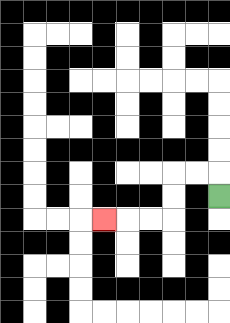{'start': '[9, 8]', 'end': '[4, 9]', 'path_directions': 'U,L,L,D,D,L,L,L', 'path_coordinates': '[[9, 8], [9, 7], [8, 7], [7, 7], [7, 8], [7, 9], [6, 9], [5, 9], [4, 9]]'}